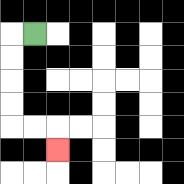{'start': '[1, 1]', 'end': '[2, 6]', 'path_directions': 'L,D,D,D,D,R,R,D', 'path_coordinates': '[[1, 1], [0, 1], [0, 2], [0, 3], [0, 4], [0, 5], [1, 5], [2, 5], [2, 6]]'}